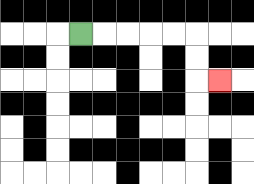{'start': '[3, 1]', 'end': '[9, 3]', 'path_directions': 'R,R,R,R,R,D,D,R', 'path_coordinates': '[[3, 1], [4, 1], [5, 1], [6, 1], [7, 1], [8, 1], [8, 2], [8, 3], [9, 3]]'}